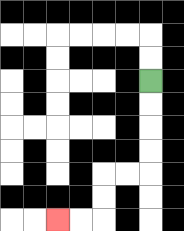{'start': '[6, 3]', 'end': '[2, 9]', 'path_directions': 'D,D,D,D,L,L,D,D,L,L', 'path_coordinates': '[[6, 3], [6, 4], [6, 5], [6, 6], [6, 7], [5, 7], [4, 7], [4, 8], [4, 9], [3, 9], [2, 9]]'}